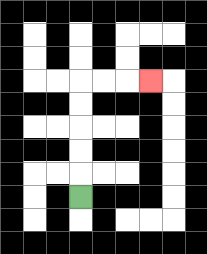{'start': '[3, 8]', 'end': '[6, 3]', 'path_directions': 'U,U,U,U,U,R,R,R', 'path_coordinates': '[[3, 8], [3, 7], [3, 6], [3, 5], [3, 4], [3, 3], [4, 3], [5, 3], [6, 3]]'}